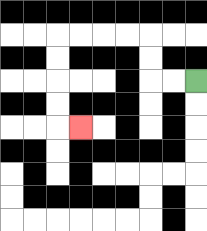{'start': '[8, 3]', 'end': '[3, 5]', 'path_directions': 'L,L,U,U,L,L,L,L,D,D,D,D,R', 'path_coordinates': '[[8, 3], [7, 3], [6, 3], [6, 2], [6, 1], [5, 1], [4, 1], [3, 1], [2, 1], [2, 2], [2, 3], [2, 4], [2, 5], [3, 5]]'}